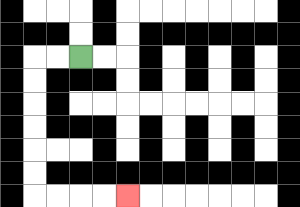{'start': '[3, 2]', 'end': '[5, 8]', 'path_directions': 'L,L,D,D,D,D,D,D,R,R,R,R', 'path_coordinates': '[[3, 2], [2, 2], [1, 2], [1, 3], [1, 4], [1, 5], [1, 6], [1, 7], [1, 8], [2, 8], [3, 8], [4, 8], [5, 8]]'}